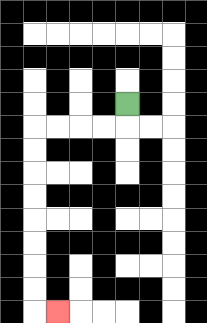{'start': '[5, 4]', 'end': '[2, 13]', 'path_directions': 'D,L,L,L,L,D,D,D,D,D,D,D,D,R', 'path_coordinates': '[[5, 4], [5, 5], [4, 5], [3, 5], [2, 5], [1, 5], [1, 6], [1, 7], [1, 8], [1, 9], [1, 10], [1, 11], [1, 12], [1, 13], [2, 13]]'}